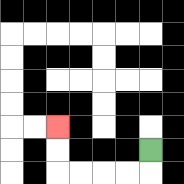{'start': '[6, 6]', 'end': '[2, 5]', 'path_directions': 'D,L,L,L,L,U,U', 'path_coordinates': '[[6, 6], [6, 7], [5, 7], [4, 7], [3, 7], [2, 7], [2, 6], [2, 5]]'}